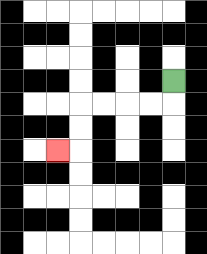{'start': '[7, 3]', 'end': '[2, 6]', 'path_directions': 'D,L,L,L,L,D,D,L', 'path_coordinates': '[[7, 3], [7, 4], [6, 4], [5, 4], [4, 4], [3, 4], [3, 5], [3, 6], [2, 6]]'}